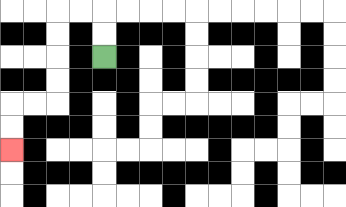{'start': '[4, 2]', 'end': '[0, 6]', 'path_directions': 'U,U,L,L,D,D,D,D,L,L,D,D', 'path_coordinates': '[[4, 2], [4, 1], [4, 0], [3, 0], [2, 0], [2, 1], [2, 2], [2, 3], [2, 4], [1, 4], [0, 4], [0, 5], [0, 6]]'}